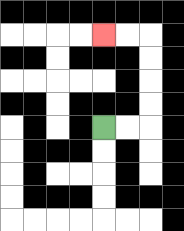{'start': '[4, 5]', 'end': '[4, 1]', 'path_directions': 'R,R,U,U,U,U,L,L', 'path_coordinates': '[[4, 5], [5, 5], [6, 5], [6, 4], [6, 3], [6, 2], [6, 1], [5, 1], [4, 1]]'}